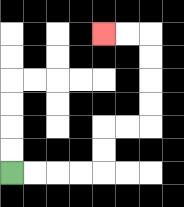{'start': '[0, 7]', 'end': '[4, 1]', 'path_directions': 'R,R,R,R,U,U,R,R,U,U,U,U,L,L', 'path_coordinates': '[[0, 7], [1, 7], [2, 7], [3, 7], [4, 7], [4, 6], [4, 5], [5, 5], [6, 5], [6, 4], [6, 3], [6, 2], [6, 1], [5, 1], [4, 1]]'}